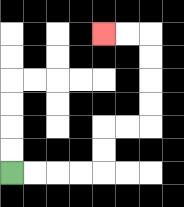{'start': '[0, 7]', 'end': '[4, 1]', 'path_directions': 'R,R,R,R,U,U,R,R,U,U,U,U,L,L', 'path_coordinates': '[[0, 7], [1, 7], [2, 7], [3, 7], [4, 7], [4, 6], [4, 5], [5, 5], [6, 5], [6, 4], [6, 3], [6, 2], [6, 1], [5, 1], [4, 1]]'}